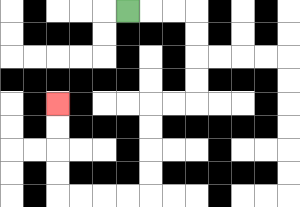{'start': '[5, 0]', 'end': '[2, 4]', 'path_directions': 'R,R,R,D,D,D,D,L,L,D,D,D,D,L,L,L,L,U,U,U,U', 'path_coordinates': '[[5, 0], [6, 0], [7, 0], [8, 0], [8, 1], [8, 2], [8, 3], [8, 4], [7, 4], [6, 4], [6, 5], [6, 6], [6, 7], [6, 8], [5, 8], [4, 8], [3, 8], [2, 8], [2, 7], [2, 6], [2, 5], [2, 4]]'}